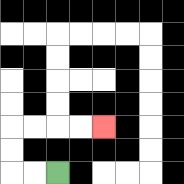{'start': '[2, 7]', 'end': '[4, 5]', 'path_directions': 'L,L,U,U,R,R,R,R', 'path_coordinates': '[[2, 7], [1, 7], [0, 7], [0, 6], [0, 5], [1, 5], [2, 5], [3, 5], [4, 5]]'}